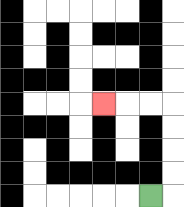{'start': '[6, 8]', 'end': '[4, 4]', 'path_directions': 'R,U,U,U,U,L,L,L', 'path_coordinates': '[[6, 8], [7, 8], [7, 7], [7, 6], [7, 5], [7, 4], [6, 4], [5, 4], [4, 4]]'}